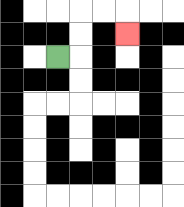{'start': '[2, 2]', 'end': '[5, 1]', 'path_directions': 'R,U,U,R,R,D', 'path_coordinates': '[[2, 2], [3, 2], [3, 1], [3, 0], [4, 0], [5, 0], [5, 1]]'}